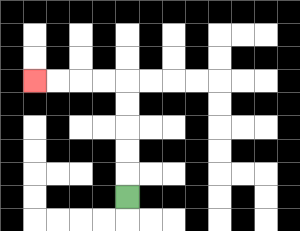{'start': '[5, 8]', 'end': '[1, 3]', 'path_directions': 'U,U,U,U,U,L,L,L,L', 'path_coordinates': '[[5, 8], [5, 7], [5, 6], [5, 5], [5, 4], [5, 3], [4, 3], [3, 3], [2, 3], [1, 3]]'}